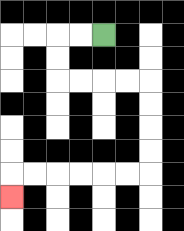{'start': '[4, 1]', 'end': '[0, 8]', 'path_directions': 'L,L,D,D,R,R,R,R,D,D,D,D,L,L,L,L,L,L,D', 'path_coordinates': '[[4, 1], [3, 1], [2, 1], [2, 2], [2, 3], [3, 3], [4, 3], [5, 3], [6, 3], [6, 4], [6, 5], [6, 6], [6, 7], [5, 7], [4, 7], [3, 7], [2, 7], [1, 7], [0, 7], [0, 8]]'}